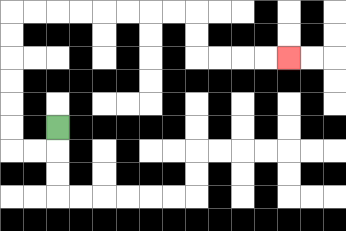{'start': '[2, 5]', 'end': '[12, 2]', 'path_directions': 'D,L,L,U,U,U,U,U,U,R,R,R,R,R,R,R,R,D,D,R,R,R,R', 'path_coordinates': '[[2, 5], [2, 6], [1, 6], [0, 6], [0, 5], [0, 4], [0, 3], [0, 2], [0, 1], [0, 0], [1, 0], [2, 0], [3, 0], [4, 0], [5, 0], [6, 0], [7, 0], [8, 0], [8, 1], [8, 2], [9, 2], [10, 2], [11, 2], [12, 2]]'}